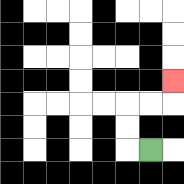{'start': '[6, 6]', 'end': '[7, 3]', 'path_directions': 'L,U,U,R,R,U', 'path_coordinates': '[[6, 6], [5, 6], [5, 5], [5, 4], [6, 4], [7, 4], [7, 3]]'}